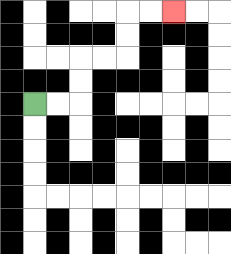{'start': '[1, 4]', 'end': '[7, 0]', 'path_directions': 'R,R,U,U,R,R,U,U,R,R', 'path_coordinates': '[[1, 4], [2, 4], [3, 4], [3, 3], [3, 2], [4, 2], [5, 2], [5, 1], [5, 0], [6, 0], [7, 0]]'}